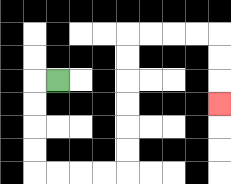{'start': '[2, 3]', 'end': '[9, 4]', 'path_directions': 'L,D,D,D,D,R,R,R,R,U,U,U,U,U,U,R,R,R,R,D,D,D', 'path_coordinates': '[[2, 3], [1, 3], [1, 4], [1, 5], [1, 6], [1, 7], [2, 7], [3, 7], [4, 7], [5, 7], [5, 6], [5, 5], [5, 4], [5, 3], [5, 2], [5, 1], [6, 1], [7, 1], [8, 1], [9, 1], [9, 2], [9, 3], [9, 4]]'}